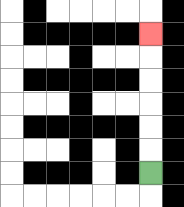{'start': '[6, 7]', 'end': '[6, 1]', 'path_directions': 'U,U,U,U,U,U', 'path_coordinates': '[[6, 7], [6, 6], [6, 5], [6, 4], [6, 3], [6, 2], [6, 1]]'}